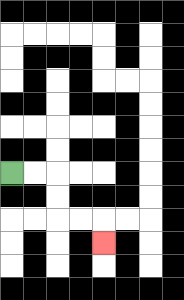{'start': '[0, 7]', 'end': '[4, 10]', 'path_directions': 'R,R,D,D,R,R,D', 'path_coordinates': '[[0, 7], [1, 7], [2, 7], [2, 8], [2, 9], [3, 9], [4, 9], [4, 10]]'}